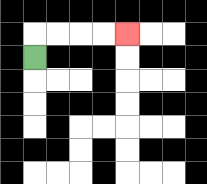{'start': '[1, 2]', 'end': '[5, 1]', 'path_directions': 'U,R,R,R,R', 'path_coordinates': '[[1, 2], [1, 1], [2, 1], [3, 1], [4, 1], [5, 1]]'}